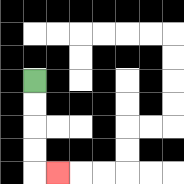{'start': '[1, 3]', 'end': '[2, 7]', 'path_directions': 'D,D,D,D,R', 'path_coordinates': '[[1, 3], [1, 4], [1, 5], [1, 6], [1, 7], [2, 7]]'}